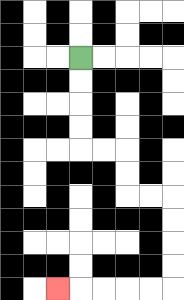{'start': '[3, 2]', 'end': '[2, 12]', 'path_directions': 'D,D,D,D,R,R,D,D,R,R,D,D,D,D,L,L,L,L,L', 'path_coordinates': '[[3, 2], [3, 3], [3, 4], [3, 5], [3, 6], [4, 6], [5, 6], [5, 7], [5, 8], [6, 8], [7, 8], [7, 9], [7, 10], [7, 11], [7, 12], [6, 12], [5, 12], [4, 12], [3, 12], [2, 12]]'}